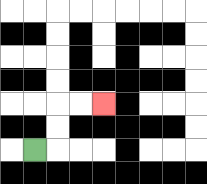{'start': '[1, 6]', 'end': '[4, 4]', 'path_directions': 'R,U,U,R,R', 'path_coordinates': '[[1, 6], [2, 6], [2, 5], [2, 4], [3, 4], [4, 4]]'}